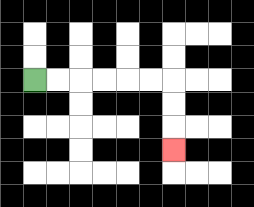{'start': '[1, 3]', 'end': '[7, 6]', 'path_directions': 'R,R,R,R,R,R,D,D,D', 'path_coordinates': '[[1, 3], [2, 3], [3, 3], [4, 3], [5, 3], [6, 3], [7, 3], [7, 4], [7, 5], [7, 6]]'}